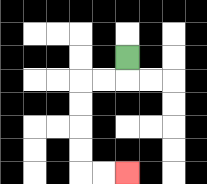{'start': '[5, 2]', 'end': '[5, 7]', 'path_directions': 'D,L,L,D,D,D,D,R,R', 'path_coordinates': '[[5, 2], [5, 3], [4, 3], [3, 3], [3, 4], [3, 5], [3, 6], [3, 7], [4, 7], [5, 7]]'}